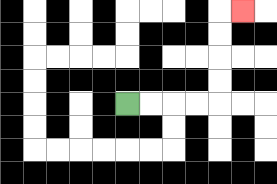{'start': '[5, 4]', 'end': '[10, 0]', 'path_directions': 'R,R,R,R,U,U,U,U,R', 'path_coordinates': '[[5, 4], [6, 4], [7, 4], [8, 4], [9, 4], [9, 3], [9, 2], [9, 1], [9, 0], [10, 0]]'}